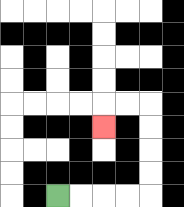{'start': '[2, 8]', 'end': '[4, 5]', 'path_directions': 'R,R,R,R,U,U,U,U,L,L,D', 'path_coordinates': '[[2, 8], [3, 8], [4, 8], [5, 8], [6, 8], [6, 7], [6, 6], [6, 5], [6, 4], [5, 4], [4, 4], [4, 5]]'}